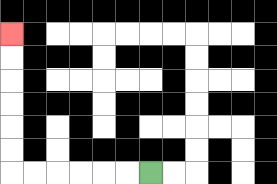{'start': '[6, 7]', 'end': '[0, 1]', 'path_directions': 'L,L,L,L,L,L,U,U,U,U,U,U', 'path_coordinates': '[[6, 7], [5, 7], [4, 7], [3, 7], [2, 7], [1, 7], [0, 7], [0, 6], [0, 5], [0, 4], [0, 3], [0, 2], [0, 1]]'}